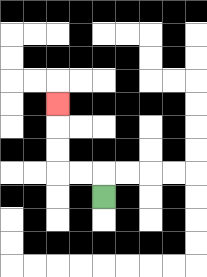{'start': '[4, 8]', 'end': '[2, 4]', 'path_directions': 'U,L,L,U,U,U', 'path_coordinates': '[[4, 8], [4, 7], [3, 7], [2, 7], [2, 6], [2, 5], [2, 4]]'}